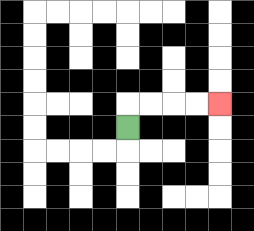{'start': '[5, 5]', 'end': '[9, 4]', 'path_directions': 'U,R,R,R,R', 'path_coordinates': '[[5, 5], [5, 4], [6, 4], [7, 4], [8, 4], [9, 4]]'}